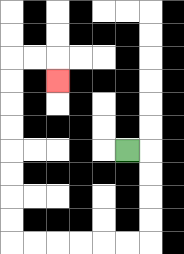{'start': '[5, 6]', 'end': '[2, 3]', 'path_directions': 'R,D,D,D,D,L,L,L,L,L,L,U,U,U,U,U,U,U,U,R,R,D', 'path_coordinates': '[[5, 6], [6, 6], [6, 7], [6, 8], [6, 9], [6, 10], [5, 10], [4, 10], [3, 10], [2, 10], [1, 10], [0, 10], [0, 9], [0, 8], [0, 7], [0, 6], [0, 5], [0, 4], [0, 3], [0, 2], [1, 2], [2, 2], [2, 3]]'}